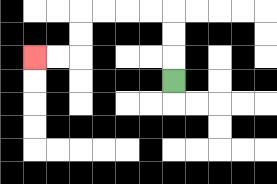{'start': '[7, 3]', 'end': '[1, 2]', 'path_directions': 'U,U,U,L,L,L,L,D,D,L,L', 'path_coordinates': '[[7, 3], [7, 2], [7, 1], [7, 0], [6, 0], [5, 0], [4, 0], [3, 0], [3, 1], [3, 2], [2, 2], [1, 2]]'}